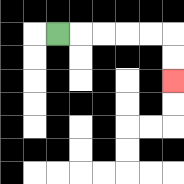{'start': '[2, 1]', 'end': '[7, 3]', 'path_directions': 'R,R,R,R,R,D,D', 'path_coordinates': '[[2, 1], [3, 1], [4, 1], [5, 1], [6, 1], [7, 1], [7, 2], [7, 3]]'}